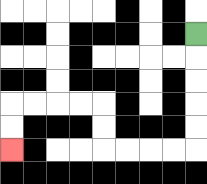{'start': '[8, 1]', 'end': '[0, 6]', 'path_directions': 'D,D,D,D,D,L,L,L,L,U,U,L,L,L,L,D,D', 'path_coordinates': '[[8, 1], [8, 2], [8, 3], [8, 4], [8, 5], [8, 6], [7, 6], [6, 6], [5, 6], [4, 6], [4, 5], [4, 4], [3, 4], [2, 4], [1, 4], [0, 4], [0, 5], [0, 6]]'}